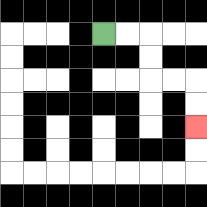{'start': '[4, 1]', 'end': '[8, 5]', 'path_directions': 'R,R,D,D,R,R,D,D', 'path_coordinates': '[[4, 1], [5, 1], [6, 1], [6, 2], [6, 3], [7, 3], [8, 3], [8, 4], [8, 5]]'}